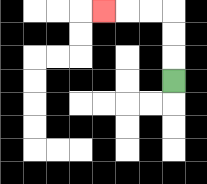{'start': '[7, 3]', 'end': '[4, 0]', 'path_directions': 'U,U,U,L,L,L', 'path_coordinates': '[[7, 3], [7, 2], [7, 1], [7, 0], [6, 0], [5, 0], [4, 0]]'}